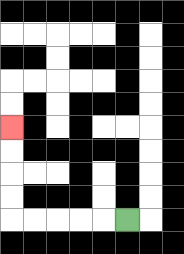{'start': '[5, 9]', 'end': '[0, 5]', 'path_directions': 'L,L,L,L,L,U,U,U,U', 'path_coordinates': '[[5, 9], [4, 9], [3, 9], [2, 9], [1, 9], [0, 9], [0, 8], [0, 7], [0, 6], [0, 5]]'}